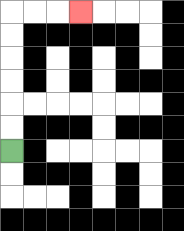{'start': '[0, 6]', 'end': '[3, 0]', 'path_directions': 'U,U,U,U,U,U,R,R,R', 'path_coordinates': '[[0, 6], [0, 5], [0, 4], [0, 3], [0, 2], [0, 1], [0, 0], [1, 0], [2, 0], [3, 0]]'}